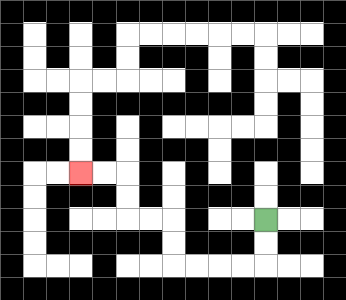{'start': '[11, 9]', 'end': '[3, 7]', 'path_directions': 'D,D,L,L,L,L,U,U,L,L,U,U,L,L', 'path_coordinates': '[[11, 9], [11, 10], [11, 11], [10, 11], [9, 11], [8, 11], [7, 11], [7, 10], [7, 9], [6, 9], [5, 9], [5, 8], [5, 7], [4, 7], [3, 7]]'}